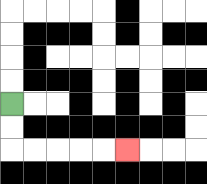{'start': '[0, 4]', 'end': '[5, 6]', 'path_directions': 'D,D,R,R,R,R,R', 'path_coordinates': '[[0, 4], [0, 5], [0, 6], [1, 6], [2, 6], [3, 6], [4, 6], [5, 6]]'}